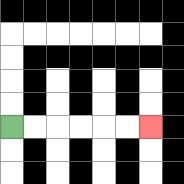{'start': '[0, 5]', 'end': '[6, 5]', 'path_directions': 'R,R,R,R,R,R', 'path_coordinates': '[[0, 5], [1, 5], [2, 5], [3, 5], [4, 5], [5, 5], [6, 5]]'}